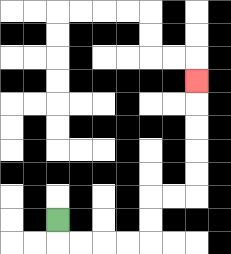{'start': '[2, 9]', 'end': '[8, 3]', 'path_directions': 'D,R,R,R,R,U,U,R,R,U,U,U,U,U', 'path_coordinates': '[[2, 9], [2, 10], [3, 10], [4, 10], [5, 10], [6, 10], [6, 9], [6, 8], [7, 8], [8, 8], [8, 7], [8, 6], [8, 5], [8, 4], [8, 3]]'}